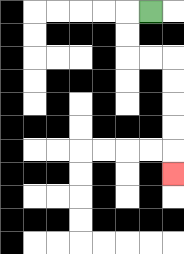{'start': '[6, 0]', 'end': '[7, 7]', 'path_directions': 'L,D,D,R,R,D,D,D,D,D', 'path_coordinates': '[[6, 0], [5, 0], [5, 1], [5, 2], [6, 2], [7, 2], [7, 3], [7, 4], [7, 5], [7, 6], [7, 7]]'}